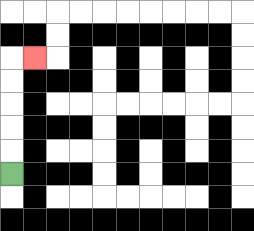{'start': '[0, 7]', 'end': '[1, 2]', 'path_directions': 'U,U,U,U,U,R', 'path_coordinates': '[[0, 7], [0, 6], [0, 5], [0, 4], [0, 3], [0, 2], [1, 2]]'}